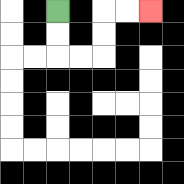{'start': '[2, 0]', 'end': '[6, 0]', 'path_directions': 'D,D,R,R,U,U,R,R', 'path_coordinates': '[[2, 0], [2, 1], [2, 2], [3, 2], [4, 2], [4, 1], [4, 0], [5, 0], [6, 0]]'}